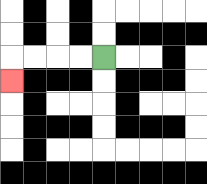{'start': '[4, 2]', 'end': '[0, 3]', 'path_directions': 'L,L,L,L,D', 'path_coordinates': '[[4, 2], [3, 2], [2, 2], [1, 2], [0, 2], [0, 3]]'}